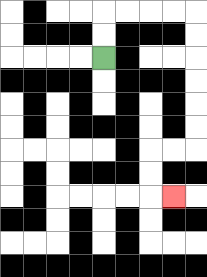{'start': '[4, 2]', 'end': '[7, 8]', 'path_directions': 'U,U,R,R,R,R,D,D,D,D,D,D,L,L,D,D,R', 'path_coordinates': '[[4, 2], [4, 1], [4, 0], [5, 0], [6, 0], [7, 0], [8, 0], [8, 1], [8, 2], [8, 3], [8, 4], [8, 5], [8, 6], [7, 6], [6, 6], [6, 7], [6, 8], [7, 8]]'}